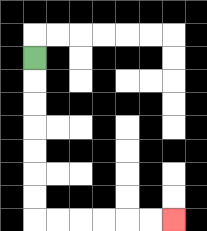{'start': '[1, 2]', 'end': '[7, 9]', 'path_directions': 'D,D,D,D,D,D,D,R,R,R,R,R,R', 'path_coordinates': '[[1, 2], [1, 3], [1, 4], [1, 5], [1, 6], [1, 7], [1, 8], [1, 9], [2, 9], [3, 9], [4, 9], [5, 9], [6, 9], [7, 9]]'}